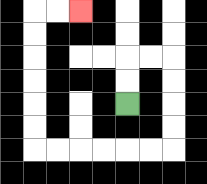{'start': '[5, 4]', 'end': '[3, 0]', 'path_directions': 'U,U,R,R,D,D,D,D,L,L,L,L,L,L,U,U,U,U,U,U,R,R', 'path_coordinates': '[[5, 4], [5, 3], [5, 2], [6, 2], [7, 2], [7, 3], [7, 4], [7, 5], [7, 6], [6, 6], [5, 6], [4, 6], [3, 6], [2, 6], [1, 6], [1, 5], [1, 4], [1, 3], [1, 2], [1, 1], [1, 0], [2, 0], [3, 0]]'}